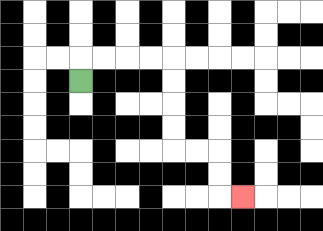{'start': '[3, 3]', 'end': '[10, 8]', 'path_directions': 'U,R,R,R,R,D,D,D,D,R,R,D,D,R', 'path_coordinates': '[[3, 3], [3, 2], [4, 2], [5, 2], [6, 2], [7, 2], [7, 3], [7, 4], [7, 5], [7, 6], [8, 6], [9, 6], [9, 7], [9, 8], [10, 8]]'}